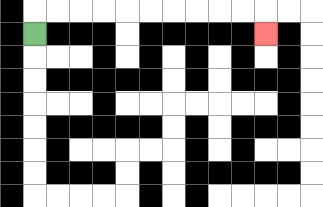{'start': '[1, 1]', 'end': '[11, 1]', 'path_directions': 'U,R,R,R,R,R,R,R,R,R,R,D', 'path_coordinates': '[[1, 1], [1, 0], [2, 0], [3, 0], [4, 0], [5, 0], [6, 0], [7, 0], [8, 0], [9, 0], [10, 0], [11, 0], [11, 1]]'}